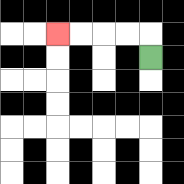{'start': '[6, 2]', 'end': '[2, 1]', 'path_directions': 'U,L,L,L,L', 'path_coordinates': '[[6, 2], [6, 1], [5, 1], [4, 1], [3, 1], [2, 1]]'}